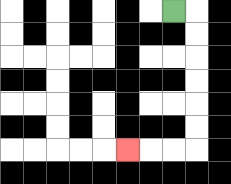{'start': '[7, 0]', 'end': '[5, 6]', 'path_directions': 'R,D,D,D,D,D,D,L,L,L', 'path_coordinates': '[[7, 0], [8, 0], [8, 1], [8, 2], [8, 3], [8, 4], [8, 5], [8, 6], [7, 6], [6, 6], [5, 6]]'}